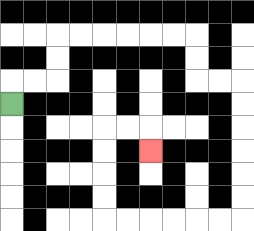{'start': '[0, 4]', 'end': '[6, 6]', 'path_directions': 'U,R,R,U,U,R,R,R,R,R,R,D,D,R,R,D,D,D,D,D,D,L,L,L,L,L,L,U,U,U,U,R,R,D', 'path_coordinates': '[[0, 4], [0, 3], [1, 3], [2, 3], [2, 2], [2, 1], [3, 1], [4, 1], [5, 1], [6, 1], [7, 1], [8, 1], [8, 2], [8, 3], [9, 3], [10, 3], [10, 4], [10, 5], [10, 6], [10, 7], [10, 8], [10, 9], [9, 9], [8, 9], [7, 9], [6, 9], [5, 9], [4, 9], [4, 8], [4, 7], [4, 6], [4, 5], [5, 5], [6, 5], [6, 6]]'}